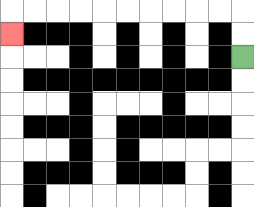{'start': '[10, 2]', 'end': '[0, 1]', 'path_directions': 'U,U,L,L,L,L,L,L,L,L,L,L,D', 'path_coordinates': '[[10, 2], [10, 1], [10, 0], [9, 0], [8, 0], [7, 0], [6, 0], [5, 0], [4, 0], [3, 0], [2, 0], [1, 0], [0, 0], [0, 1]]'}